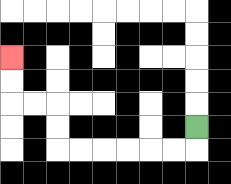{'start': '[8, 5]', 'end': '[0, 2]', 'path_directions': 'D,L,L,L,L,L,L,U,U,L,L,U,U', 'path_coordinates': '[[8, 5], [8, 6], [7, 6], [6, 6], [5, 6], [4, 6], [3, 6], [2, 6], [2, 5], [2, 4], [1, 4], [0, 4], [0, 3], [0, 2]]'}